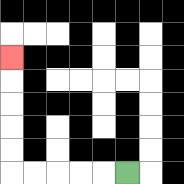{'start': '[5, 7]', 'end': '[0, 2]', 'path_directions': 'L,L,L,L,L,U,U,U,U,U', 'path_coordinates': '[[5, 7], [4, 7], [3, 7], [2, 7], [1, 7], [0, 7], [0, 6], [0, 5], [0, 4], [0, 3], [0, 2]]'}